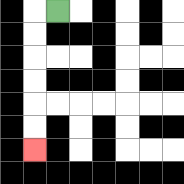{'start': '[2, 0]', 'end': '[1, 6]', 'path_directions': 'L,D,D,D,D,D,D', 'path_coordinates': '[[2, 0], [1, 0], [1, 1], [1, 2], [1, 3], [1, 4], [1, 5], [1, 6]]'}